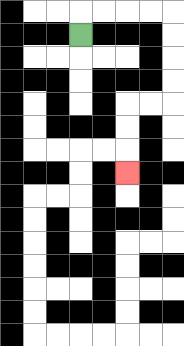{'start': '[3, 1]', 'end': '[5, 7]', 'path_directions': 'U,R,R,R,R,D,D,D,D,L,L,D,D,D', 'path_coordinates': '[[3, 1], [3, 0], [4, 0], [5, 0], [6, 0], [7, 0], [7, 1], [7, 2], [7, 3], [7, 4], [6, 4], [5, 4], [5, 5], [5, 6], [5, 7]]'}